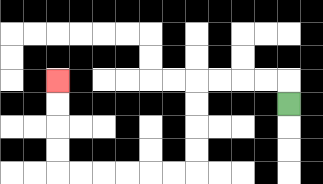{'start': '[12, 4]', 'end': '[2, 3]', 'path_directions': 'U,L,L,L,L,D,D,D,D,L,L,L,L,L,L,U,U,U,U', 'path_coordinates': '[[12, 4], [12, 3], [11, 3], [10, 3], [9, 3], [8, 3], [8, 4], [8, 5], [8, 6], [8, 7], [7, 7], [6, 7], [5, 7], [4, 7], [3, 7], [2, 7], [2, 6], [2, 5], [2, 4], [2, 3]]'}